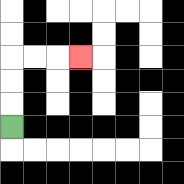{'start': '[0, 5]', 'end': '[3, 2]', 'path_directions': 'U,U,U,R,R,R', 'path_coordinates': '[[0, 5], [0, 4], [0, 3], [0, 2], [1, 2], [2, 2], [3, 2]]'}